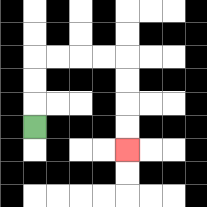{'start': '[1, 5]', 'end': '[5, 6]', 'path_directions': 'U,U,U,R,R,R,R,D,D,D,D', 'path_coordinates': '[[1, 5], [1, 4], [1, 3], [1, 2], [2, 2], [3, 2], [4, 2], [5, 2], [5, 3], [5, 4], [5, 5], [5, 6]]'}